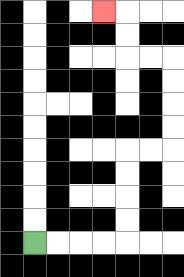{'start': '[1, 10]', 'end': '[4, 0]', 'path_directions': 'R,R,R,R,U,U,U,U,R,R,U,U,U,U,L,L,U,U,L', 'path_coordinates': '[[1, 10], [2, 10], [3, 10], [4, 10], [5, 10], [5, 9], [5, 8], [5, 7], [5, 6], [6, 6], [7, 6], [7, 5], [7, 4], [7, 3], [7, 2], [6, 2], [5, 2], [5, 1], [5, 0], [4, 0]]'}